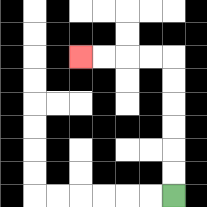{'start': '[7, 8]', 'end': '[3, 2]', 'path_directions': 'U,U,U,U,U,U,L,L,L,L', 'path_coordinates': '[[7, 8], [7, 7], [7, 6], [7, 5], [7, 4], [7, 3], [7, 2], [6, 2], [5, 2], [4, 2], [3, 2]]'}